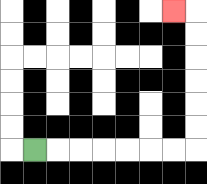{'start': '[1, 6]', 'end': '[7, 0]', 'path_directions': 'R,R,R,R,R,R,R,U,U,U,U,U,U,L', 'path_coordinates': '[[1, 6], [2, 6], [3, 6], [4, 6], [5, 6], [6, 6], [7, 6], [8, 6], [8, 5], [8, 4], [8, 3], [8, 2], [8, 1], [8, 0], [7, 0]]'}